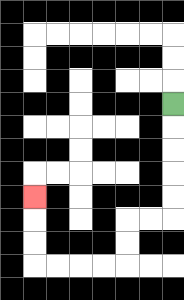{'start': '[7, 4]', 'end': '[1, 8]', 'path_directions': 'D,D,D,D,D,L,L,D,D,L,L,L,L,U,U,U', 'path_coordinates': '[[7, 4], [7, 5], [7, 6], [7, 7], [7, 8], [7, 9], [6, 9], [5, 9], [5, 10], [5, 11], [4, 11], [3, 11], [2, 11], [1, 11], [1, 10], [1, 9], [1, 8]]'}